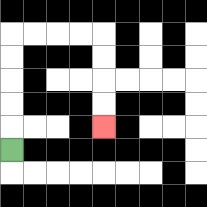{'start': '[0, 6]', 'end': '[4, 5]', 'path_directions': 'U,U,U,U,U,R,R,R,R,D,D,D,D', 'path_coordinates': '[[0, 6], [0, 5], [0, 4], [0, 3], [0, 2], [0, 1], [1, 1], [2, 1], [3, 1], [4, 1], [4, 2], [4, 3], [4, 4], [4, 5]]'}